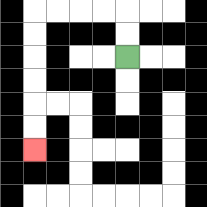{'start': '[5, 2]', 'end': '[1, 6]', 'path_directions': 'U,U,L,L,L,L,D,D,D,D,D,D', 'path_coordinates': '[[5, 2], [5, 1], [5, 0], [4, 0], [3, 0], [2, 0], [1, 0], [1, 1], [1, 2], [1, 3], [1, 4], [1, 5], [1, 6]]'}